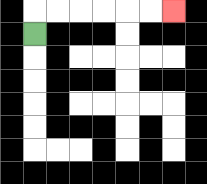{'start': '[1, 1]', 'end': '[7, 0]', 'path_directions': 'U,R,R,R,R,R,R', 'path_coordinates': '[[1, 1], [1, 0], [2, 0], [3, 0], [4, 0], [5, 0], [6, 0], [7, 0]]'}